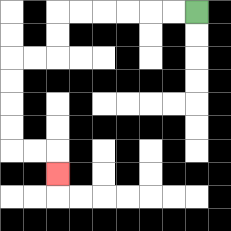{'start': '[8, 0]', 'end': '[2, 7]', 'path_directions': 'L,L,L,L,L,L,D,D,L,L,D,D,D,D,R,R,D', 'path_coordinates': '[[8, 0], [7, 0], [6, 0], [5, 0], [4, 0], [3, 0], [2, 0], [2, 1], [2, 2], [1, 2], [0, 2], [0, 3], [0, 4], [0, 5], [0, 6], [1, 6], [2, 6], [2, 7]]'}